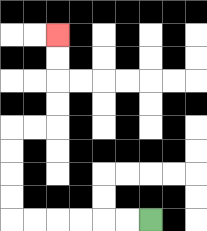{'start': '[6, 9]', 'end': '[2, 1]', 'path_directions': 'L,L,L,L,L,L,U,U,U,U,R,R,U,U,U,U', 'path_coordinates': '[[6, 9], [5, 9], [4, 9], [3, 9], [2, 9], [1, 9], [0, 9], [0, 8], [0, 7], [0, 6], [0, 5], [1, 5], [2, 5], [2, 4], [2, 3], [2, 2], [2, 1]]'}